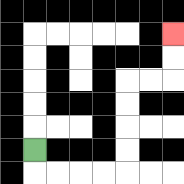{'start': '[1, 6]', 'end': '[7, 1]', 'path_directions': 'D,R,R,R,R,U,U,U,U,R,R,U,U', 'path_coordinates': '[[1, 6], [1, 7], [2, 7], [3, 7], [4, 7], [5, 7], [5, 6], [5, 5], [5, 4], [5, 3], [6, 3], [7, 3], [7, 2], [7, 1]]'}